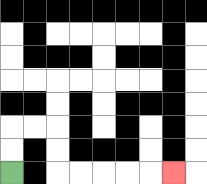{'start': '[0, 7]', 'end': '[7, 7]', 'path_directions': 'U,U,R,R,D,D,R,R,R,R,R', 'path_coordinates': '[[0, 7], [0, 6], [0, 5], [1, 5], [2, 5], [2, 6], [2, 7], [3, 7], [4, 7], [5, 7], [6, 7], [7, 7]]'}